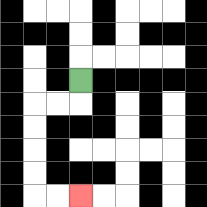{'start': '[3, 3]', 'end': '[3, 8]', 'path_directions': 'D,L,L,D,D,D,D,R,R', 'path_coordinates': '[[3, 3], [3, 4], [2, 4], [1, 4], [1, 5], [1, 6], [1, 7], [1, 8], [2, 8], [3, 8]]'}